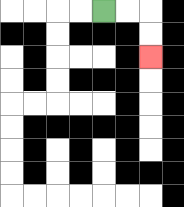{'start': '[4, 0]', 'end': '[6, 2]', 'path_directions': 'R,R,D,D', 'path_coordinates': '[[4, 0], [5, 0], [6, 0], [6, 1], [6, 2]]'}